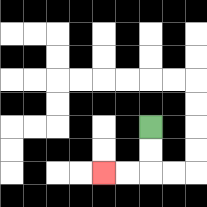{'start': '[6, 5]', 'end': '[4, 7]', 'path_directions': 'D,D,L,L', 'path_coordinates': '[[6, 5], [6, 6], [6, 7], [5, 7], [4, 7]]'}